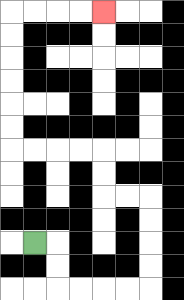{'start': '[1, 10]', 'end': '[4, 0]', 'path_directions': 'R,D,D,R,R,R,R,U,U,U,U,L,L,U,U,L,L,L,L,U,U,U,U,U,U,R,R,R,R', 'path_coordinates': '[[1, 10], [2, 10], [2, 11], [2, 12], [3, 12], [4, 12], [5, 12], [6, 12], [6, 11], [6, 10], [6, 9], [6, 8], [5, 8], [4, 8], [4, 7], [4, 6], [3, 6], [2, 6], [1, 6], [0, 6], [0, 5], [0, 4], [0, 3], [0, 2], [0, 1], [0, 0], [1, 0], [2, 0], [3, 0], [4, 0]]'}